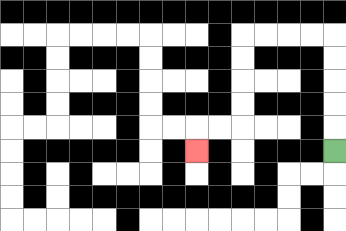{'start': '[14, 6]', 'end': '[8, 6]', 'path_directions': 'U,U,U,U,U,L,L,L,L,D,D,D,D,L,L,D', 'path_coordinates': '[[14, 6], [14, 5], [14, 4], [14, 3], [14, 2], [14, 1], [13, 1], [12, 1], [11, 1], [10, 1], [10, 2], [10, 3], [10, 4], [10, 5], [9, 5], [8, 5], [8, 6]]'}